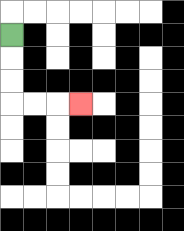{'start': '[0, 1]', 'end': '[3, 4]', 'path_directions': 'D,D,D,R,R,R', 'path_coordinates': '[[0, 1], [0, 2], [0, 3], [0, 4], [1, 4], [2, 4], [3, 4]]'}